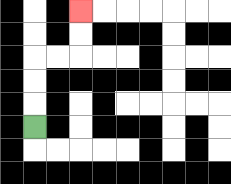{'start': '[1, 5]', 'end': '[3, 0]', 'path_directions': 'U,U,U,R,R,U,U', 'path_coordinates': '[[1, 5], [1, 4], [1, 3], [1, 2], [2, 2], [3, 2], [3, 1], [3, 0]]'}